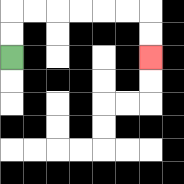{'start': '[0, 2]', 'end': '[6, 2]', 'path_directions': 'U,U,R,R,R,R,R,R,D,D', 'path_coordinates': '[[0, 2], [0, 1], [0, 0], [1, 0], [2, 0], [3, 0], [4, 0], [5, 0], [6, 0], [6, 1], [6, 2]]'}